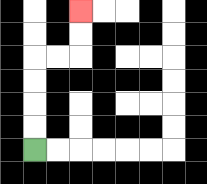{'start': '[1, 6]', 'end': '[3, 0]', 'path_directions': 'U,U,U,U,R,R,U,U', 'path_coordinates': '[[1, 6], [1, 5], [1, 4], [1, 3], [1, 2], [2, 2], [3, 2], [3, 1], [3, 0]]'}